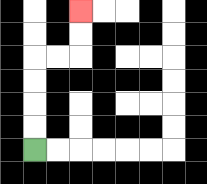{'start': '[1, 6]', 'end': '[3, 0]', 'path_directions': 'U,U,U,U,R,R,U,U', 'path_coordinates': '[[1, 6], [1, 5], [1, 4], [1, 3], [1, 2], [2, 2], [3, 2], [3, 1], [3, 0]]'}